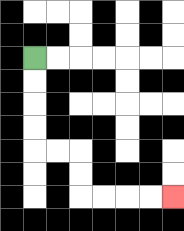{'start': '[1, 2]', 'end': '[7, 8]', 'path_directions': 'D,D,D,D,R,R,D,D,R,R,R,R', 'path_coordinates': '[[1, 2], [1, 3], [1, 4], [1, 5], [1, 6], [2, 6], [3, 6], [3, 7], [3, 8], [4, 8], [5, 8], [6, 8], [7, 8]]'}